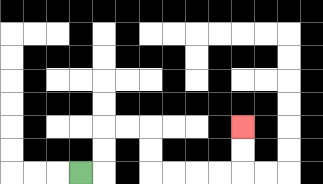{'start': '[3, 7]', 'end': '[10, 5]', 'path_directions': 'R,U,U,R,R,D,D,R,R,R,R,U,U', 'path_coordinates': '[[3, 7], [4, 7], [4, 6], [4, 5], [5, 5], [6, 5], [6, 6], [6, 7], [7, 7], [8, 7], [9, 7], [10, 7], [10, 6], [10, 5]]'}